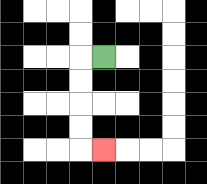{'start': '[4, 2]', 'end': '[4, 6]', 'path_directions': 'L,D,D,D,D,R', 'path_coordinates': '[[4, 2], [3, 2], [3, 3], [3, 4], [3, 5], [3, 6], [4, 6]]'}